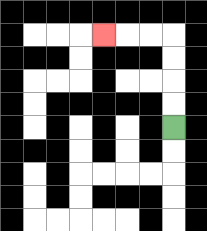{'start': '[7, 5]', 'end': '[4, 1]', 'path_directions': 'U,U,U,U,L,L,L', 'path_coordinates': '[[7, 5], [7, 4], [7, 3], [7, 2], [7, 1], [6, 1], [5, 1], [4, 1]]'}